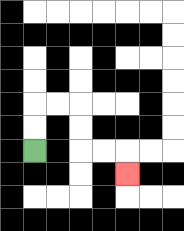{'start': '[1, 6]', 'end': '[5, 7]', 'path_directions': 'U,U,R,R,D,D,R,R,D', 'path_coordinates': '[[1, 6], [1, 5], [1, 4], [2, 4], [3, 4], [3, 5], [3, 6], [4, 6], [5, 6], [5, 7]]'}